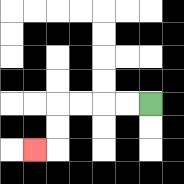{'start': '[6, 4]', 'end': '[1, 6]', 'path_directions': 'L,L,L,L,D,D,L', 'path_coordinates': '[[6, 4], [5, 4], [4, 4], [3, 4], [2, 4], [2, 5], [2, 6], [1, 6]]'}